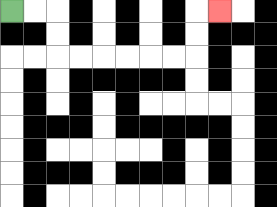{'start': '[0, 0]', 'end': '[9, 0]', 'path_directions': 'R,R,D,D,R,R,R,R,R,R,U,U,R', 'path_coordinates': '[[0, 0], [1, 0], [2, 0], [2, 1], [2, 2], [3, 2], [4, 2], [5, 2], [6, 2], [7, 2], [8, 2], [8, 1], [8, 0], [9, 0]]'}